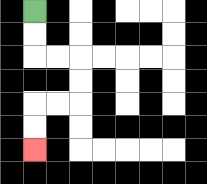{'start': '[1, 0]', 'end': '[1, 6]', 'path_directions': 'D,D,R,R,D,D,L,L,D,D', 'path_coordinates': '[[1, 0], [1, 1], [1, 2], [2, 2], [3, 2], [3, 3], [3, 4], [2, 4], [1, 4], [1, 5], [1, 6]]'}